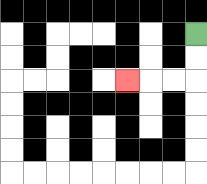{'start': '[8, 1]', 'end': '[5, 3]', 'path_directions': 'D,D,L,L,L', 'path_coordinates': '[[8, 1], [8, 2], [8, 3], [7, 3], [6, 3], [5, 3]]'}